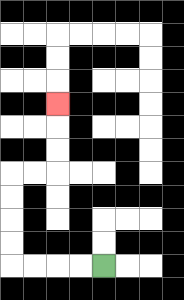{'start': '[4, 11]', 'end': '[2, 4]', 'path_directions': 'L,L,L,L,U,U,U,U,R,R,U,U,U', 'path_coordinates': '[[4, 11], [3, 11], [2, 11], [1, 11], [0, 11], [0, 10], [0, 9], [0, 8], [0, 7], [1, 7], [2, 7], [2, 6], [2, 5], [2, 4]]'}